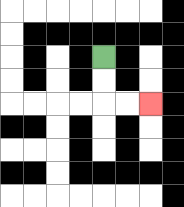{'start': '[4, 2]', 'end': '[6, 4]', 'path_directions': 'D,D,R,R', 'path_coordinates': '[[4, 2], [4, 3], [4, 4], [5, 4], [6, 4]]'}